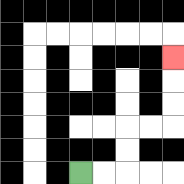{'start': '[3, 7]', 'end': '[7, 2]', 'path_directions': 'R,R,U,U,R,R,U,U,U', 'path_coordinates': '[[3, 7], [4, 7], [5, 7], [5, 6], [5, 5], [6, 5], [7, 5], [7, 4], [7, 3], [7, 2]]'}